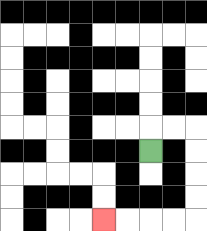{'start': '[6, 6]', 'end': '[4, 9]', 'path_directions': 'U,R,R,D,D,D,D,L,L,L,L', 'path_coordinates': '[[6, 6], [6, 5], [7, 5], [8, 5], [8, 6], [8, 7], [8, 8], [8, 9], [7, 9], [6, 9], [5, 9], [4, 9]]'}